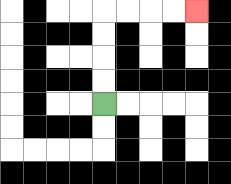{'start': '[4, 4]', 'end': '[8, 0]', 'path_directions': 'U,U,U,U,R,R,R,R', 'path_coordinates': '[[4, 4], [4, 3], [4, 2], [4, 1], [4, 0], [5, 0], [6, 0], [7, 0], [8, 0]]'}